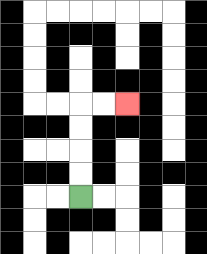{'start': '[3, 8]', 'end': '[5, 4]', 'path_directions': 'U,U,U,U,R,R', 'path_coordinates': '[[3, 8], [3, 7], [3, 6], [3, 5], [3, 4], [4, 4], [5, 4]]'}